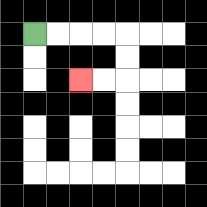{'start': '[1, 1]', 'end': '[3, 3]', 'path_directions': 'R,R,R,R,D,D,L,L', 'path_coordinates': '[[1, 1], [2, 1], [3, 1], [4, 1], [5, 1], [5, 2], [5, 3], [4, 3], [3, 3]]'}